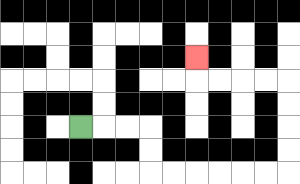{'start': '[3, 5]', 'end': '[8, 2]', 'path_directions': 'R,R,R,D,D,R,R,R,R,R,R,U,U,U,U,L,L,L,L,U', 'path_coordinates': '[[3, 5], [4, 5], [5, 5], [6, 5], [6, 6], [6, 7], [7, 7], [8, 7], [9, 7], [10, 7], [11, 7], [12, 7], [12, 6], [12, 5], [12, 4], [12, 3], [11, 3], [10, 3], [9, 3], [8, 3], [8, 2]]'}